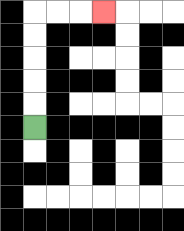{'start': '[1, 5]', 'end': '[4, 0]', 'path_directions': 'U,U,U,U,U,R,R,R', 'path_coordinates': '[[1, 5], [1, 4], [1, 3], [1, 2], [1, 1], [1, 0], [2, 0], [3, 0], [4, 0]]'}